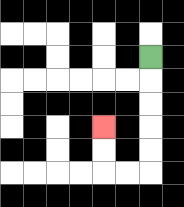{'start': '[6, 2]', 'end': '[4, 5]', 'path_directions': 'D,D,D,D,D,L,L,U,U', 'path_coordinates': '[[6, 2], [6, 3], [6, 4], [6, 5], [6, 6], [6, 7], [5, 7], [4, 7], [4, 6], [4, 5]]'}